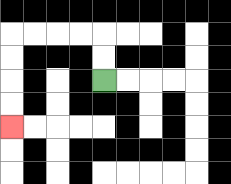{'start': '[4, 3]', 'end': '[0, 5]', 'path_directions': 'U,U,L,L,L,L,D,D,D,D', 'path_coordinates': '[[4, 3], [4, 2], [4, 1], [3, 1], [2, 1], [1, 1], [0, 1], [0, 2], [0, 3], [0, 4], [0, 5]]'}